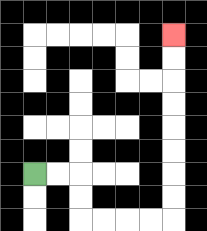{'start': '[1, 7]', 'end': '[7, 1]', 'path_directions': 'R,R,D,D,R,R,R,R,U,U,U,U,U,U,U,U', 'path_coordinates': '[[1, 7], [2, 7], [3, 7], [3, 8], [3, 9], [4, 9], [5, 9], [6, 9], [7, 9], [7, 8], [7, 7], [7, 6], [7, 5], [7, 4], [7, 3], [7, 2], [7, 1]]'}